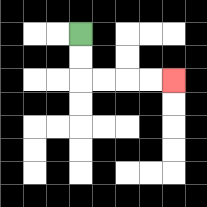{'start': '[3, 1]', 'end': '[7, 3]', 'path_directions': 'D,D,R,R,R,R', 'path_coordinates': '[[3, 1], [3, 2], [3, 3], [4, 3], [5, 3], [6, 3], [7, 3]]'}